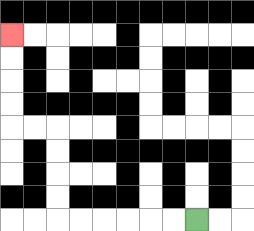{'start': '[8, 9]', 'end': '[0, 1]', 'path_directions': 'L,L,L,L,L,L,U,U,U,U,L,L,U,U,U,U', 'path_coordinates': '[[8, 9], [7, 9], [6, 9], [5, 9], [4, 9], [3, 9], [2, 9], [2, 8], [2, 7], [2, 6], [2, 5], [1, 5], [0, 5], [0, 4], [0, 3], [0, 2], [0, 1]]'}